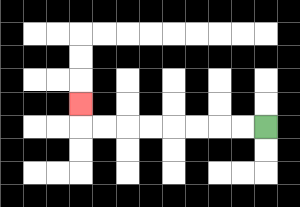{'start': '[11, 5]', 'end': '[3, 4]', 'path_directions': 'L,L,L,L,L,L,L,L,U', 'path_coordinates': '[[11, 5], [10, 5], [9, 5], [8, 5], [7, 5], [6, 5], [5, 5], [4, 5], [3, 5], [3, 4]]'}